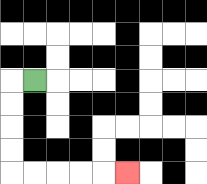{'start': '[1, 3]', 'end': '[5, 7]', 'path_directions': 'L,D,D,D,D,R,R,R,R,R', 'path_coordinates': '[[1, 3], [0, 3], [0, 4], [0, 5], [0, 6], [0, 7], [1, 7], [2, 7], [3, 7], [4, 7], [5, 7]]'}